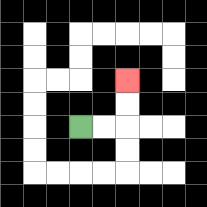{'start': '[3, 5]', 'end': '[5, 3]', 'path_directions': 'R,R,U,U', 'path_coordinates': '[[3, 5], [4, 5], [5, 5], [5, 4], [5, 3]]'}